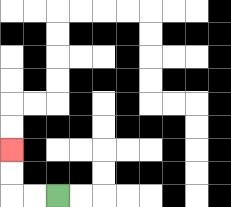{'start': '[2, 8]', 'end': '[0, 6]', 'path_directions': 'L,L,U,U', 'path_coordinates': '[[2, 8], [1, 8], [0, 8], [0, 7], [0, 6]]'}